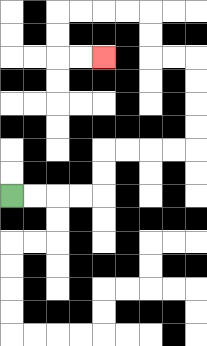{'start': '[0, 8]', 'end': '[4, 2]', 'path_directions': 'R,R,R,R,U,U,R,R,R,R,U,U,U,U,L,L,U,U,L,L,L,L,D,D,R,R', 'path_coordinates': '[[0, 8], [1, 8], [2, 8], [3, 8], [4, 8], [4, 7], [4, 6], [5, 6], [6, 6], [7, 6], [8, 6], [8, 5], [8, 4], [8, 3], [8, 2], [7, 2], [6, 2], [6, 1], [6, 0], [5, 0], [4, 0], [3, 0], [2, 0], [2, 1], [2, 2], [3, 2], [4, 2]]'}